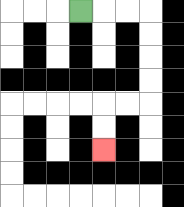{'start': '[3, 0]', 'end': '[4, 6]', 'path_directions': 'R,R,R,D,D,D,D,L,L,D,D', 'path_coordinates': '[[3, 0], [4, 0], [5, 0], [6, 0], [6, 1], [6, 2], [6, 3], [6, 4], [5, 4], [4, 4], [4, 5], [4, 6]]'}